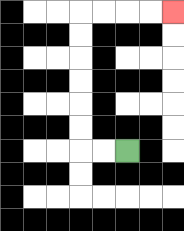{'start': '[5, 6]', 'end': '[7, 0]', 'path_directions': 'L,L,U,U,U,U,U,U,R,R,R,R', 'path_coordinates': '[[5, 6], [4, 6], [3, 6], [3, 5], [3, 4], [3, 3], [3, 2], [3, 1], [3, 0], [4, 0], [5, 0], [6, 0], [7, 0]]'}